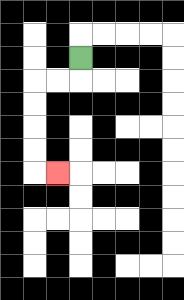{'start': '[3, 2]', 'end': '[2, 7]', 'path_directions': 'D,L,L,D,D,D,D,R', 'path_coordinates': '[[3, 2], [3, 3], [2, 3], [1, 3], [1, 4], [1, 5], [1, 6], [1, 7], [2, 7]]'}